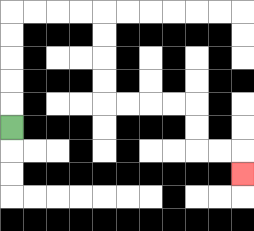{'start': '[0, 5]', 'end': '[10, 7]', 'path_directions': 'U,U,U,U,U,R,R,R,R,D,D,D,D,R,R,R,R,D,D,R,R,D', 'path_coordinates': '[[0, 5], [0, 4], [0, 3], [0, 2], [0, 1], [0, 0], [1, 0], [2, 0], [3, 0], [4, 0], [4, 1], [4, 2], [4, 3], [4, 4], [5, 4], [6, 4], [7, 4], [8, 4], [8, 5], [8, 6], [9, 6], [10, 6], [10, 7]]'}